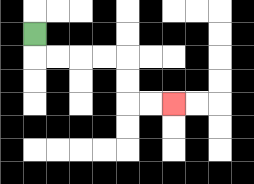{'start': '[1, 1]', 'end': '[7, 4]', 'path_directions': 'D,R,R,R,R,D,D,R,R', 'path_coordinates': '[[1, 1], [1, 2], [2, 2], [3, 2], [4, 2], [5, 2], [5, 3], [5, 4], [6, 4], [7, 4]]'}